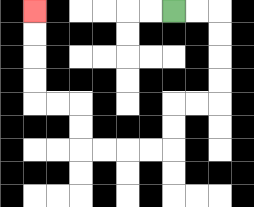{'start': '[7, 0]', 'end': '[1, 0]', 'path_directions': 'R,R,D,D,D,D,L,L,D,D,L,L,L,L,U,U,L,L,U,U,U,U', 'path_coordinates': '[[7, 0], [8, 0], [9, 0], [9, 1], [9, 2], [9, 3], [9, 4], [8, 4], [7, 4], [7, 5], [7, 6], [6, 6], [5, 6], [4, 6], [3, 6], [3, 5], [3, 4], [2, 4], [1, 4], [1, 3], [1, 2], [1, 1], [1, 0]]'}